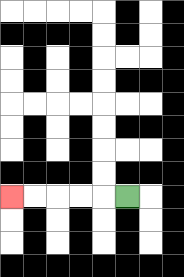{'start': '[5, 8]', 'end': '[0, 8]', 'path_directions': 'L,L,L,L,L', 'path_coordinates': '[[5, 8], [4, 8], [3, 8], [2, 8], [1, 8], [0, 8]]'}